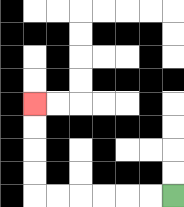{'start': '[7, 8]', 'end': '[1, 4]', 'path_directions': 'L,L,L,L,L,L,U,U,U,U', 'path_coordinates': '[[7, 8], [6, 8], [5, 8], [4, 8], [3, 8], [2, 8], [1, 8], [1, 7], [1, 6], [1, 5], [1, 4]]'}